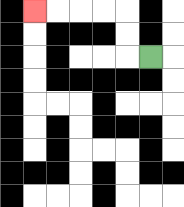{'start': '[6, 2]', 'end': '[1, 0]', 'path_directions': 'L,U,U,L,L,L,L', 'path_coordinates': '[[6, 2], [5, 2], [5, 1], [5, 0], [4, 0], [3, 0], [2, 0], [1, 0]]'}